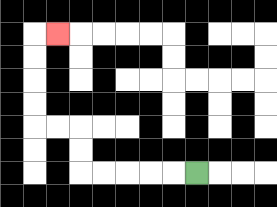{'start': '[8, 7]', 'end': '[2, 1]', 'path_directions': 'L,L,L,L,L,U,U,L,L,U,U,U,U,R', 'path_coordinates': '[[8, 7], [7, 7], [6, 7], [5, 7], [4, 7], [3, 7], [3, 6], [3, 5], [2, 5], [1, 5], [1, 4], [1, 3], [1, 2], [1, 1], [2, 1]]'}